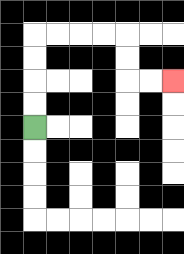{'start': '[1, 5]', 'end': '[7, 3]', 'path_directions': 'U,U,U,U,R,R,R,R,D,D,R,R', 'path_coordinates': '[[1, 5], [1, 4], [1, 3], [1, 2], [1, 1], [2, 1], [3, 1], [4, 1], [5, 1], [5, 2], [5, 3], [6, 3], [7, 3]]'}